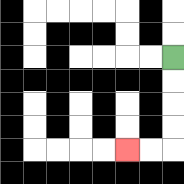{'start': '[7, 2]', 'end': '[5, 6]', 'path_directions': 'D,D,D,D,L,L', 'path_coordinates': '[[7, 2], [7, 3], [7, 4], [7, 5], [7, 6], [6, 6], [5, 6]]'}